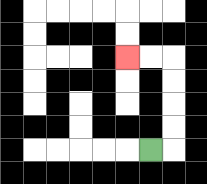{'start': '[6, 6]', 'end': '[5, 2]', 'path_directions': 'R,U,U,U,U,L,L', 'path_coordinates': '[[6, 6], [7, 6], [7, 5], [7, 4], [7, 3], [7, 2], [6, 2], [5, 2]]'}